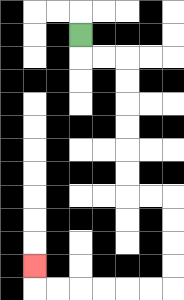{'start': '[3, 1]', 'end': '[1, 11]', 'path_directions': 'D,R,R,D,D,D,D,D,D,R,R,D,D,D,D,L,L,L,L,L,L,U', 'path_coordinates': '[[3, 1], [3, 2], [4, 2], [5, 2], [5, 3], [5, 4], [5, 5], [5, 6], [5, 7], [5, 8], [6, 8], [7, 8], [7, 9], [7, 10], [7, 11], [7, 12], [6, 12], [5, 12], [4, 12], [3, 12], [2, 12], [1, 12], [1, 11]]'}